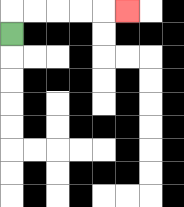{'start': '[0, 1]', 'end': '[5, 0]', 'path_directions': 'U,R,R,R,R,R', 'path_coordinates': '[[0, 1], [0, 0], [1, 0], [2, 0], [3, 0], [4, 0], [5, 0]]'}